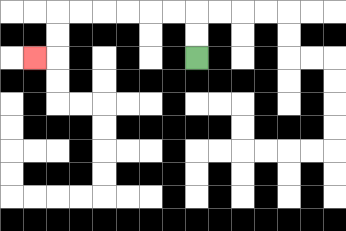{'start': '[8, 2]', 'end': '[1, 2]', 'path_directions': 'U,U,L,L,L,L,L,L,D,D,L', 'path_coordinates': '[[8, 2], [8, 1], [8, 0], [7, 0], [6, 0], [5, 0], [4, 0], [3, 0], [2, 0], [2, 1], [2, 2], [1, 2]]'}